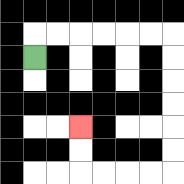{'start': '[1, 2]', 'end': '[3, 5]', 'path_directions': 'U,R,R,R,R,R,R,D,D,D,D,D,D,L,L,L,L,U,U', 'path_coordinates': '[[1, 2], [1, 1], [2, 1], [3, 1], [4, 1], [5, 1], [6, 1], [7, 1], [7, 2], [7, 3], [7, 4], [7, 5], [7, 6], [7, 7], [6, 7], [5, 7], [4, 7], [3, 7], [3, 6], [3, 5]]'}